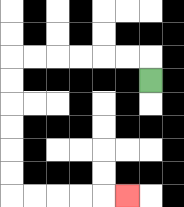{'start': '[6, 3]', 'end': '[5, 8]', 'path_directions': 'U,L,L,L,L,L,L,D,D,D,D,D,D,R,R,R,R,R', 'path_coordinates': '[[6, 3], [6, 2], [5, 2], [4, 2], [3, 2], [2, 2], [1, 2], [0, 2], [0, 3], [0, 4], [0, 5], [0, 6], [0, 7], [0, 8], [1, 8], [2, 8], [3, 8], [4, 8], [5, 8]]'}